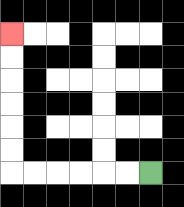{'start': '[6, 7]', 'end': '[0, 1]', 'path_directions': 'L,L,L,L,L,L,U,U,U,U,U,U', 'path_coordinates': '[[6, 7], [5, 7], [4, 7], [3, 7], [2, 7], [1, 7], [0, 7], [0, 6], [0, 5], [0, 4], [0, 3], [0, 2], [0, 1]]'}